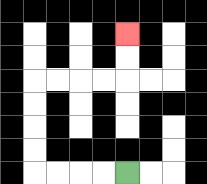{'start': '[5, 7]', 'end': '[5, 1]', 'path_directions': 'L,L,L,L,U,U,U,U,R,R,R,R,U,U', 'path_coordinates': '[[5, 7], [4, 7], [3, 7], [2, 7], [1, 7], [1, 6], [1, 5], [1, 4], [1, 3], [2, 3], [3, 3], [4, 3], [5, 3], [5, 2], [5, 1]]'}